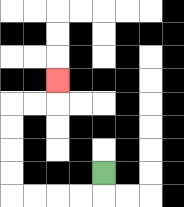{'start': '[4, 7]', 'end': '[2, 3]', 'path_directions': 'D,L,L,L,L,U,U,U,U,R,R,U', 'path_coordinates': '[[4, 7], [4, 8], [3, 8], [2, 8], [1, 8], [0, 8], [0, 7], [0, 6], [0, 5], [0, 4], [1, 4], [2, 4], [2, 3]]'}